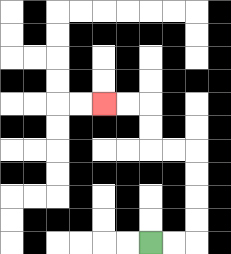{'start': '[6, 10]', 'end': '[4, 4]', 'path_directions': 'R,R,U,U,U,U,L,L,U,U,L,L', 'path_coordinates': '[[6, 10], [7, 10], [8, 10], [8, 9], [8, 8], [8, 7], [8, 6], [7, 6], [6, 6], [6, 5], [6, 4], [5, 4], [4, 4]]'}